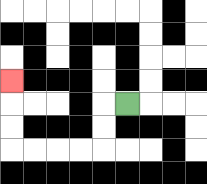{'start': '[5, 4]', 'end': '[0, 3]', 'path_directions': 'L,D,D,L,L,L,L,U,U,U', 'path_coordinates': '[[5, 4], [4, 4], [4, 5], [4, 6], [3, 6], [2, 6], [1, 6], [0, 6], [0, 5], [0, 4], [0, 3]]'}